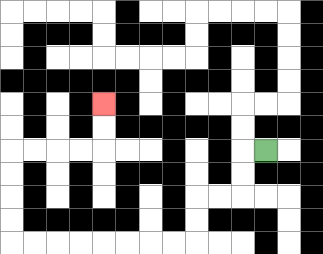{'start': '[11, 6]', 'end': '[4, 4]', 'path_directions': 'L,D,D,L,L,D,D,L,L,L,L,L,L,L,L,U,U,U,U,R,R,R,R,U,U', 'path_coordinates': '[[11, 6], [10, 6], [10, 7], [10, 8], [9, 8], [8, 8], [8, 9], [8, 10], [7, 10], [6, 10], [5, 10], [4, 10], [3, 10], [2, 10], [1, 10], [0, 10], [0, 9], [0, 8], [0, 7], [0, 6], [1, 6], [2, 6], [3, 6], [4, 6], [4, 5], [4, 4]]'}